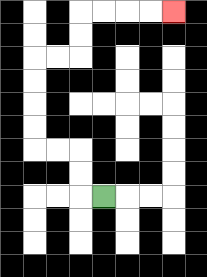{'start': '[4, 8]', 'end': '[7, 0]', 'path_directions': 'L,U,U,L,L,U,U,U,U,R,R,U,U,R,R,R,R', 'path_coordinates': '[[4, 8], [3, 8], [3, 7], [3, 6], [2, 6], [1, 6], [1, 5], [1, 4], [1, 3], [1, 2], [2, 2], [3, 2], [3, 1], [3, 0], [4, 0], [5, 0], [6, 0], [7, 0]]'}